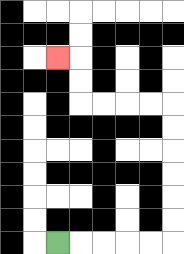{'start': '[2, 10]', 'end': '[2, 2]', 'path_directions': 'R,R,R,R,R,U,U,U,U,U,U,L,L,L,L,U,U,L', 'path_coordinates': '[[2, 10], [3, 10], [4, 10], [5, 10], [6, 10], [7, 10], [7, 9], [7, 8], [7, 7], [7, 6], [7, 5], [7, 4], [6, 4], [5, 4], [4, 4], [3, 4], [3, 3], [3, 2], [2, 2]]'}